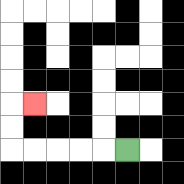{'start': '[5, 6]', 'end': '[1, 4]', 'path_directions': 'L,L,L,L,L,U,U,R', 'path_coordinates': '[[5, 6], [4, 6], [3, 6], [2, 6], [1, 6], [0, 6], [0, 5], [0, 4], [1, 4]]'}